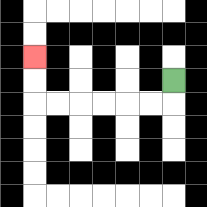{'start': '[7, 3]', 'end': '[1, 2]', 'path_directions': 'D,L,L,L,L,L,L,U,U', 'path_coordinates': '[[7, 3], [7, 4], [6, 4], [5, 4], [4, 4], [3, 4], [2, 4], [1, 4], [1, 3], [1, 2]]'}